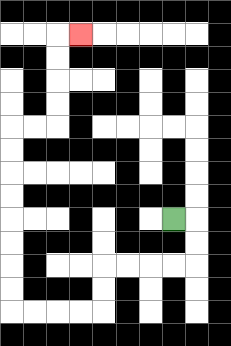{'start': '[7, 9]', 'end': '[3, 1]', 'path_directions': 'R,D,D,L,L,L,L,D,D,L,L,L,L,U,U,U,U,U,U,U,U,R,R,U,U,U,U,R', 'path_coordinates': '[[7, 9], [8, 9], [8, 10], [8, 11], [7, 11], [6, 11], [5, 11], [4, 11], [4, 12], [4, 13], [3, 13], [2, 13], [1, 13], [0, 13], [0, 12], [0, 11], [0, 10], [0, 9], [0, 8], [0, 7], [0, 6], [0, 5], [1, 5], [2, 5], [2, 4], [2, 3], [2, 2], [2, 1], [3, 1]]'}